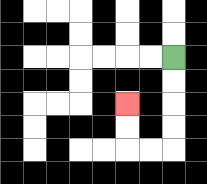{'start': '[7, 2]', 'end': '[5, 4]', 'path_directions': 'D,D,D,D,L,L,U,U', 'path_coordinates': '[[7, 2], [7, 3], [7, 4], [7, 5], [7, 6], [6, 6], [5, 6], [5, 5], [5, 4]]'}